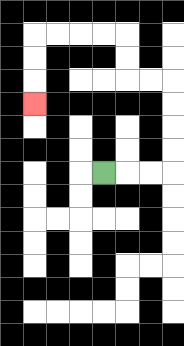{'start': '[4, 7]', 'end': '[1, 4]', 'path_directions': 'R,R,R,U,U,U,U,L,L,U,U,L,L,L,L,D,D,D', 'path_coordinates': '[[4, 7], [5, 7], [6, 7], [7, 7], [7, 6], [7, 5], [7, 4], [7, 3], [6, 3], [5, 3], [5, 2], [5, 1], [4, 1], [3, 1], [2, 1], [1, 1], [1, 2], [1, 3], [1, 4]]'}